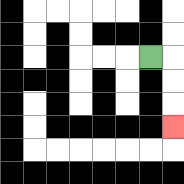{'start': '[6, 2]', 'end': '[7, 5]', 'path_directions': 'R,D,D,D', 'path_coordinates': '[[6, 2], [7, 2], [7, 3], [7, 4], [7, 5]]'}